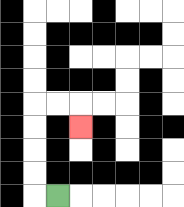{'start': '[2, 8]', 'end': '[3, 5]', 'path_directions': 'L,U,U,U,U,R,R,D', 'path_coordinates': '[[2, 8], [1, 8], [1, 7], [1, 6], [1, 5], [1, 4], [2, 4], [3, 4], [3, 5]]'}